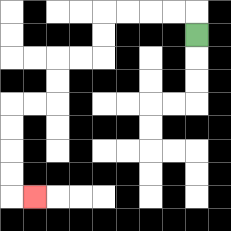{'start': '[8, 1]', 'end': '[1, 8]', 'path_directions': 'U,L,L,L,L,D,D,L,L,D,D,L,L,D,D,D,D,R', 'path_coordinates': '[[8, 1], [8, 0], [7, 0], [6, 0], [5, 0], [4, 0], [4, 1], [4, 2], [3, 2], [2, 2], [2, 3], [2, 4], [1, 4], [0, 4], [0, 5], [0, 6], [0, 7], [0, 8], [1, 8]]'}